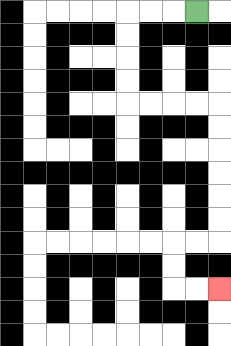{'start': '[8, 0]', 'end': '[9, 12]', 'path_directions': 'L,L,L,D,D,D,D,R,R,R,R,D,D,D,D,D,D,L,L,D,D,R,R', 'path_coordinates': '[[8, 0], [7, 0], [6, 0], [5, 0], [5, 1], [5, 2], [5, 3], [5, 4], [6, 4], [7, 4], [8, 4], [9, 4], [9, 5], [9, 6], [9, 7], [9, 8], [9, 9], [9, 10], [8, 10], [7, 10], [7, 11], [7, 12], [8, 12], [9, 12]]'}